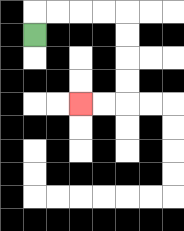{'start': '[1, 1]', 'end': '[3, 4]', 'path_directions': 'U,R,R,R,R,D,D,D,D,L,L', 'path_coordinates': '[[1, 1], [1, 0], [2, 0], [3, 0], [4, 0], [5, 0], [5, 1], [5, 2], [5, 3], [5, 4], [4, 4], [3, 4]]'}